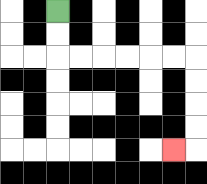{'start': '[2, 0]', 'end': '[7, 6]', 'path_directions': 'D,D,R,R,R,R,R,R,D,D,D,D,L', 'path_coordinates': '[[2, 0], [2, 1], [2, 2], [3, 2], [4, 2], [5, 2], [6, 2], [7, 2], [8, 2], [8, 3], [8, 4], [8, 5], [8, 6], [7, 6]]'}